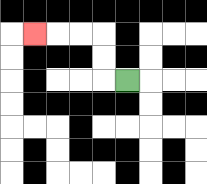{'start': '[5, 3]', 'end': '[1, 1]', 'path_directions': 'L,U,U,L,L,L', 'path_coordinates': '[[5, 3], [4, 3], [4, 2], [4, 1], [3, 1], [2, 1], [1, 1]]'}